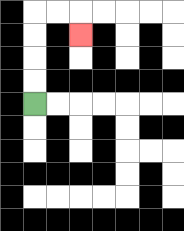{'start': '[1, 4]', 'end': '[3, 1]', 'path_directions': 'U,U,U,U,R,R,D', 'path_coordinates': '[[1, 4], [1, 3], [1, 2], [1, 1], [1, 0], [2, 0], [3, 0], [3, 1]]'}